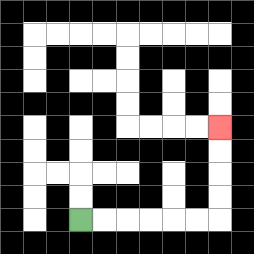{'start': '[3, 9]', 'end': '[9, 5]', 'path_directions': 'R,R,R,R,R,R,U,U,U,U', 'path_coordinates': '[[3, 9], [4, 9], [5, 9], [6, 9], [7, 9], [8, 9], [9, 9], [9, 8], [9, 7], [9, 6], [9, 5]]'}